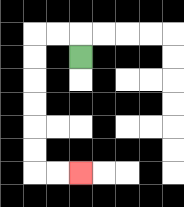{'start': '[3, 2]', 'end': '[3, 7]', 'path_directions': 'U,L,L,D,D,D,D,D,D,R,R', 'path_coordinates': '[[3, 2], [3, 1], [2, 1], [1, 1], [1, 2], [1, 3], [1, 4], [1, 5], [1, 6], [1, 7], [2, 7], [3, 7]]'}